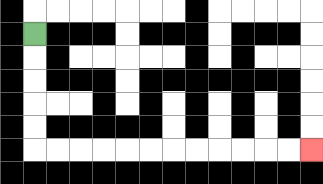{'start': '[1, 1]', 'end': '[13, 6]', 'path_directions': 'D,D,D,D,D,R,R,R,R,R,R,R,R,R,R,R,R', 'path_coordinates': '[[1, 1], [1, 2], [1, 3], [1, 4], [1, 5], [1, 6], [2, 6], [3, 6], [4, 6], [5, 6], [6, 6], [7, 6], [8, 6], [9, 6], [10, 6], [11, 6], [12, 6], [13, 6]]'}